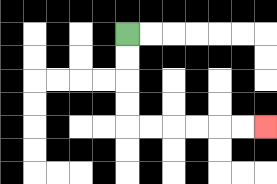{'start': '[5, 1]', 'end': '[11, 5]', 'path_directions': 'D,D,D,D,R,R,R,R,R,R', 'path_coordinates': '[[5, 1], [5, 2], [5, 3], [5, 4], [5, 5], [6, 5], [7, 5], [8, 5], [9, 5], [10, 5], [11, 5]]'}